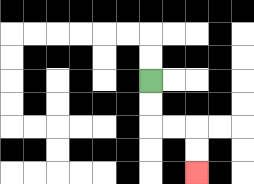{'start': '[6, 3]', 'end': '[8, 7]', 'path_directions': 'D,D,R,R,D,D', 'path_coordinates': '[[6, 3], [6, 4], [6, 5], [7, 5], [8, 5], [8, 6], [8, 7]]'}